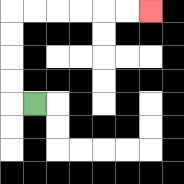{'start': '[1, 4]', 'end': '[6, 0]', 'path_directions': 'L,U,U,U,U,R,R,R,R,R,R', 'path_coordinates': '[[1, 4], [0, 4], [0, 3], [0, 2], [0, 1], [0, 0], [1, 0], [2, 0], [3, 0], [4, 0], [5, 0], [6, 0]]'}